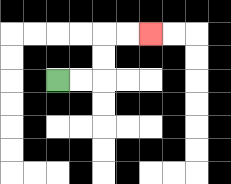{'start': '[2, 3]', 'end': '[6, 1]', 'path_directions': 'R,R,U,U,R,R', 'path_coordinates': '[[2, 3], [3, 3], [4, 3], [4, 2], [4, 1], [5, 1], [6, 1]]'}